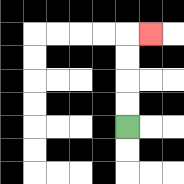{'start': '[5, 5]', 'end': '[6, 1]', 'path_directions': 'U,U,U,U,R', 'path_coordinates': '[[5, 5], [5, 4], [5, 3], [5, 2], [5, 1], [6, 1]]'}